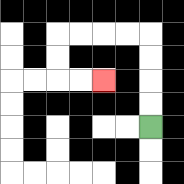{'start': '[6, 5]', 'end': '[4, 3]', 'path_directions': 'U,U,U,U,L,L,L,L,D,D,R,R', 'path_coordinates': '[[6, 5], [6, 4], [6, 3], [6, 2], [6, 1], [5, 1], [4, 1], [3, 1], [2, 1], [2, 2], [2, 3], [3, 3], [4, 3]]'}